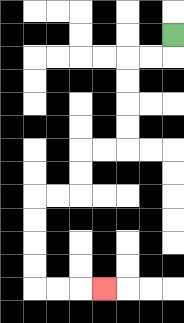{'start': '[7, 1]', 'end': '[4, 12]', 'path_directions': 'D,L,L,D,D,D,D,L,L,D,D,L,L,D,D,D,D,R,R,R', 'path_coordinates': '[[7, 1], [7, 2], [6, 2], [5, 2], [5, 3], [5, 4], [5, 5], [5, 6], [4, 6], [3, 6], [3, 7], [3, 8], [2, 8], [1, 8], [1, 9], [1, 10], [1, 11], [1, 12], [2, 12], [3, 12], [4, 12]]'}